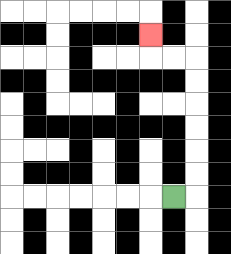{'start': '[7, 8]', 'end': '[6, 1]', 'path_directions': 'R,U,U,U,U,U,U,L,L,U', 'path_coordinates': '[[7, 8], [8, 8], [8, 7], [8, 6], [8, 5], [8, 4], [8, 3], [8, 2], [7, 2], [6, 2], [6, 1]]'}